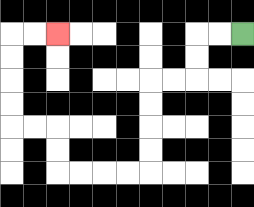{'start': '[10, 1]', 'end': '[2, 1]', 'path_directions': 'L,L,D,D,L,L,D,D,D,D,L,L,L,L,U,U,L,L,U,U,U,U,R,R', 'path_coordinates': '[[10, 1], [9, 1], [8, 1], [8, 2], [8, 3], [7, 3], [6, 3], [6, 4], [6, 5], [6, 6], [6, 7], [5, 7], [4, 7], [3, 7], [2, 7], [2, 6], [2, 5], [1, 5], [0, 5], [0, 4], [0, 3], [0, 2], [0, 1], [1, 1], [2, 1]]'}